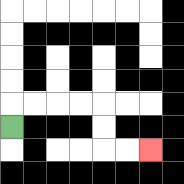{'start': '[0, 5]', 'end': '[6, 6]', 'path_directions': 'U,R,R,R,R,D,D,R,R', 'path_coordinates': '[[0, 5], [0, 4], [1, 4], [2, 4], [3, 4], [4, 4], [4, 5], [4, 6], [5, 6], [6, 6]]'}